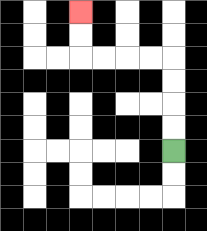{'start': '[7, 6]', 'end': '[3, 0]', 'path_directions': 'U,U,U,U,L,L,L,L,U,U', 'path_coordinates': '[[7, 6], [7, 5], [7, 4], [7, 3], [7, 2], [6, 2], [5, 2], [4, 2], [3, 2], [3, 1], [3, 0]]'}